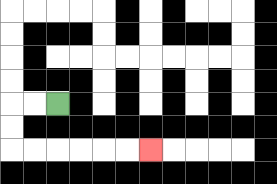{'start': '[2, 4]', 'end': '[6, 6]', 'path_directions': 'L,L,D,D,R,R,R,R,R,R', 'path_coordinates': '[[2, 4], [1, 4], [0, 4], [0, 5], [0, 6], [1, 6], [2, 6], [3, 6], [4, 6], [5, 6], [6, 6]]'}